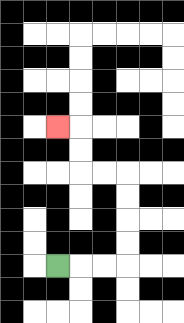{'start': '[2, 11]', 'end': '[2, 5]', 'path_directions': 'R,R,R,U,U,U,U,L,L,U,U,L', 'path_coordinates': '[[2, 11], [3, 11], [4, 11], [5, 11], [5, 10], [5, 9], [5, 8], [5, 7], [4, 7], [3, 7], [3, 6], [3, 5], [2, 5]]'}